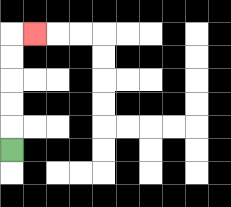{'start': '[0, 6]', 'end': '[1, 1]', 'path_directions': 'U,U,U,U,U,R', 'path_coordinates': '[[0, 6], [0, 5], [0, 4], [0, 3], [0, 2], [0, 1], [1, 1]]'}